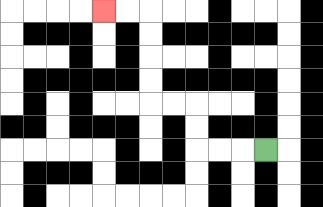{'start': '[11, 6]', 'end': '[4, 0]', 'path_directions': 'L,L,L,U,U,L,L,U,U,U,U,L,L', 'path_coordinates': '[[11, 6], [10, 6], [9, 6], [8, 6], [8, 5], [8, 4], [7, 4], [6, 4], [6, 3], [6, 2], [6, 1], [6, 0], [5, 0], [4, 0]]'}